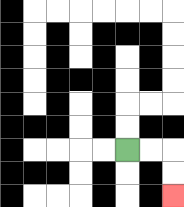{'start': '[5, 6]', 'end': '[7, 8]', 'path_directions': 'R,R,D,D', 'path_coordinates': '[[5, 6], [6, 6], [7, 6], [7, 7], [7, 8]]'}